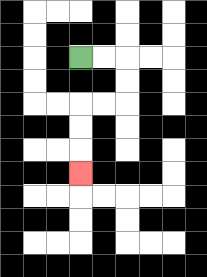{'start': '[3, 2]', 'end': '[3, 7]', 'path_directions': 'R,R,D,D,L,L,D,D,D', 'path_coordinates': '[[3, 2], [4, 2], [5, 2], [5, 3], [5, 4], [4, 4], [3, 4], [3, 5], [3, 6], [3, 7]]'}